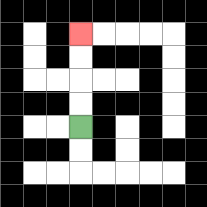{'start': '[3, 5]', 'end': '[3, 1]', 'path_directions': 'U,U,U,U', 'path_coordinates': '[[3, 5], [3, 4], [3, 3], [3, 2], [3, 1]]'}